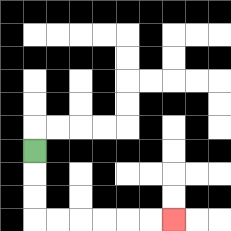{'start': '[1, 6]', 'end': '[7, 9]', 'path_directions': 'D,D,D,R,R,R,R,R,R', 'path_coordinates': '[[1, 6], [1, 7], [1, 8], [1, 9], [2, 9], [3, 9], [4, 9], [5, 9], [6, 9], [7, 9]]'}